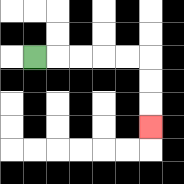{'start': '[1, 2]', 'end': '[6, 5]', 'path_directions': 'R,R,R,R,R,D,D,D', 'path_coordinates': '[[1, 2], [2, 2], [3, 2], [4, 2], [5, 2], [6, 2], [6, 3], [6, 4], [6, 5]]'}